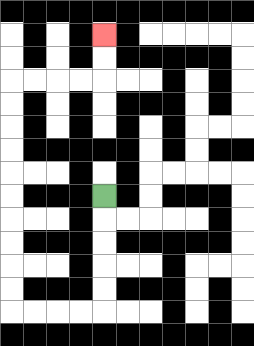{'start': '[4, 8]', 'end': '[4, 1]', 'path_directions': 'D,D,D,D,D,L,L,L,L,U,U,U,U,U,U,U,U,U,U,R,R,R,R,U,U', 'path_coordinates': '[[4, 8], [4, 9], [4, 10], [4, 11], [4, 12], [4, 13], [3, 13], [2, 13], [1, 13], [0, 13], [0, 12], [0, 11], [0, 10], [0, 9], [0, 8], [0, 7], [0, 6], [0, 5], [0, 4], [0, 3], [1, 3], [2, 3], [3, 3], [4, 3], [4, 2], [4, 1]]'}